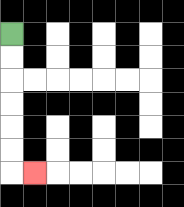{'start': '[0, 1]', 'end': '[1, 7]', 'path_directions': 'D,D,D,D,D,D,R', 'path_coordinates': '[[0, 1], [0, 2], [0, 3], [0, 4], [0, 5], [0, 6], [0, 7], [1, 7]]'}